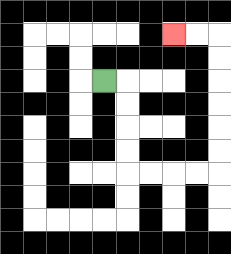{'start': '[4, 3]', 'end': '[7, 1]', 'path_directions': 'R,D,D,D,D,R,R,R,R,U,U,U,U,U,U,L,L', 'path_coordinates': '[[4, 3], [5, 3], [5, 4], [5, 5], [5, 6], [5, 7], [6, 7], [7, 7], [8, 7], [9, 7], [9, 6], [9, 5], [9, 4], [9, 3], [9, 2], [9, 1], [8, 1], [7, 1]]'}